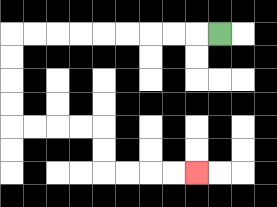{'start': '[9, 1]', 'end': '[8, 7]', 'path_directions': 'L,L,L,L,L,L,L,L,L,D,D,D,D,R,R,R,R,D,D,R,R,R,R', 'path_coordinates': '[[9, 1], [8, 1], [7, 1], [6, 1], [5, 1], [4, 1], [3, 1], [2, 1], [1, 1], [0, 1], [0, 2], [0, 3], [0, 4], [0, 5], [1, 5], [2, 5], [3, 5], [4, 5], [4, 6], [4, 7], [5, 7], [6, 7], [7, 7], [8, 7]]'}